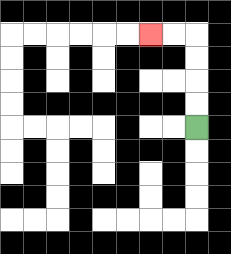{'start': '[8, 5]', 'end': '[6, 1]', 'path_directions': 'U,U,U,U,L,L', 'path_coordinates': '[[8, 5], [8, 4], [8, 3], [8, 2], [8, 1], [7, 1], [6, 1]]'}